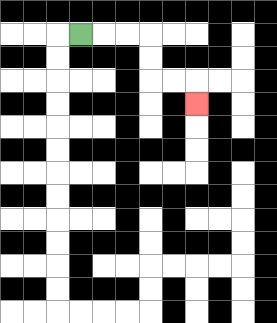{'start': '[3, 1]', 'end': '[8, 4]', 'path_directions': 'R,R,R,D,D,R,R,D', 'path_coordinates': '[[3, 1], [4, 1], [5, 1], [6, 1], [6, 2], [6, 3], [7, 3], [8, 3], [8, 4]]'}